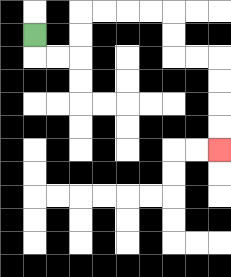{'start': '[1, 1]', 'end': '[9, 6]', 'path_directions': 'D,R,R,U,U,R,R,R,R,D,D,R,R,D,D,D,D', 'path_coordinates': '[[1, 1], [1, 2], [2, 2], [3, 2], [3, 1], [3, 0], [4, 0], [5, 0], [6, 0], [7, 0], [7, 1], [7, 2], [8, 2], [9, 2], [9, 3], [9, 4], [9, 5], [9, 6]]'}